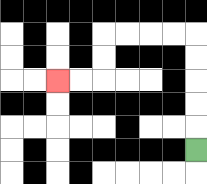{'start': '[8, 6]', 'end': '[2, 3]', 'path_directions': 'U,U,U,U,U,L,L,L,L,D,D,L,L', 'path_coordinates': '[[8, 6], [8, 5], [8, 4], [8, 3], [8, 2], [8, 1], [7, 1], [6, 1], [5, 1], [4, 1], [4, 2], [4, 3], [3, 3], [2, 3]]'}